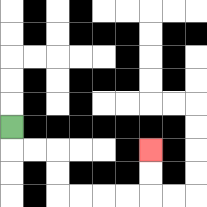{'start': '[0, 5]', 'end': '[6, 6]', 'path_directions': 'D,R,R,D,D,R,R,R,R,U,U', 'path_coordinates': '[[0, 5], [0, 6], [1, 6], [2, 6], [2, 7], [2, 8], [3, 8], [4, 8], [5, 8], [6, 8], [6, 7], [6, 6]]'}